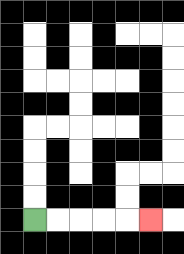{'start': '[1, 9]', 'end': '[6, 9]', 'path_directions': 'R,R,R,R,R', 'path_coordinates': '[[1, 9], [2, 9], [3, 9], [4, 9], [5, 9], [6, 9]]'}